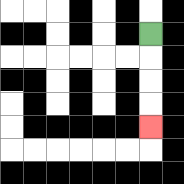{'start': '[6, 1]', 'end': '[6, 5]', 'path_directions': 'D,D,D,D', 'path_coordinates': '[[6, 1], [6, 2], [6, 3], [6, 4], [6, 5]]'}